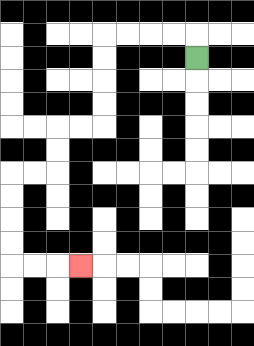{'start': '[8, 2]', 'end': '[3, 11]', 'path_directions': 'U,L,L,L,L,D,D,D,D,L,L,D,D,L,L,D,D,D,D,R,R,R', 'path_coordinates': '[[8, 2], [8, 1], [7, 1], [6, 1], [5, 1], [4, 1], [4, 2], [4, 3], [4, 4], [4, 5], [3, 5], [2, 5], [2, 6], [2, 7], [1, 7], [0, 7], [0, 8], [0, 9], [0, 10], [0, 11], [1, 11], [2, 11], [3, 11]]'}